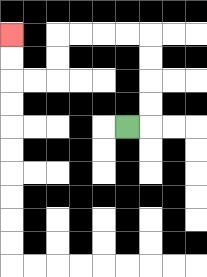{'start': '[5, 5]', 'end': '[0, 1]', 'path_directions': 'R,U,U,U,U,L,L,L,L,D,D,L,L,U,U', 'path_coordinates': '[[5, 5], [6, 5], [6, 4], [6, 3], [6, 2], [6, 1], [5, 1], [4, 1], [3, 1], [2, 1], [2, 2], [2, 3], [1, 3], [0, 3], [0, 2], [0, 1]]'}